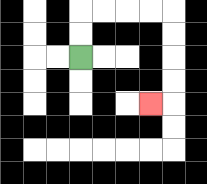{'start': '[3, 2]', 'end': '[6, 4]', 'path_directions': 'U,U,R,R,R,R,D,D,D,D,L', 'path_coordinates': '[[3, 2], [3, 1], [3, 0], [4, 0], [5, 0], [6, 0], [7, 0], [7, 1], [7, 2], [7, 3], [7, 4], [6, 4]]'}